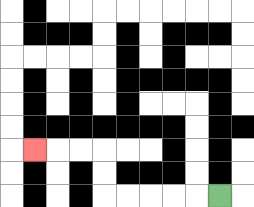{'start': '[9, 8]', 'end': '[1, 6]', 'path_directions': 'L,L,L,L,L,U,U,L,L,L', 'path_coordinates': '[[9, 8], [8, 8], [7, 8], [6, 8], [5, 8], [4, 8], [4, 7], [4, 6], [3, 6], [2, 6], [1, 6]]'}